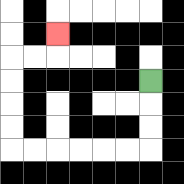{'start': '[6, 3]', 'end': '[2, 1]', 'path_directions': 'D,D,D,L,L,L,L,L,L,U,U,U,U,R,R,U', 'path_coordinates': '[[6, 3], [6, 4], [6, 5], [6, 6], [5, 6], [4, 6], [3, 6], [2, 6], [1, 6], [0, 6], [0, 5], [0, 4], [0, 3], [0, 2], [1, 2], [2, 2], [2, 1]]'}